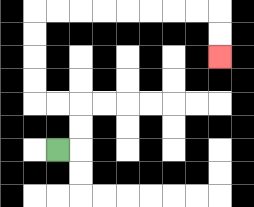{'start': '[2, 6]', 'end': '[9, 2]', 'path_directions': 'R,U,U,L,L,U,U,U,U,R,R,R,R,R,R,R,R,D,D', 'path_coordinates': '[[2, 6], [3, 6], [3, 5], [3, 4], [2, 4], [1, 4], [1, 3], [1, 2], [1, 1], [1, 0], [2, 0], [3, 0], [4, 0], [5, 0], [6, 0], [7, 0], [8, 0], [9, 0], [9, 1], [9, 2]]'}